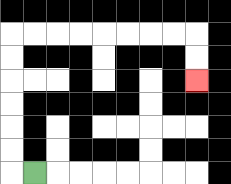{'start': '[1, 7]', 'end': '[8, 3]', 'path_directions': 'L,U,U,U,U,U,U,R,R,R,R,R,R,R,R,D,D', 'path_coordinates': '[[1, 7], [0, 7], [0, 6], [0, 5], [0, 4], [0, 3], [0, 2], [0, 1], [1, 1], [2, 1], [3, 1], [4, 1], [5, 1], [6, 1], [7, 1], [8, 1], [8, 2], [8, 3]]'}